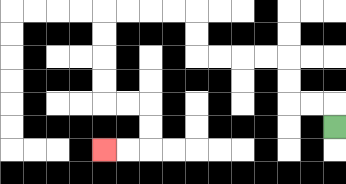{'start': '[14, 5]', 'end': '[4, 6]', 'path_directions': 'U,L,L,U,U,L,L,L,L,U,U,L,L,L,L,D,D,D,D,R,R,D,D,L,L', 'path_coordinates': '[[14, 5], [14, 4], [13, 4], [12, 4], [12, 3], [12, 2], [11, 2], [10, 2], [9, 2], [8, 2], [8, 1], [8, 0], [7, 0], [6, 0], [5, 0], [4, 0], [4, 1], [4, 2], [4, 3], [4, 4], [5, 4], [6, 4], [6, 5], [6, 6], [5, 6], [4, 6]]'}